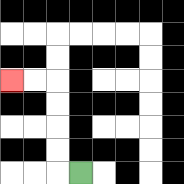{'start': '[3, 7]', 'end': '[0, 3]', 'path_directions': 'L,U,U,U,U,L,L', 'path_coordinates': '[[3, 7], [2, 7], [2, 6], [2, 5], [2, 4], [2, 3], [1, 3], [0, 3]]'}